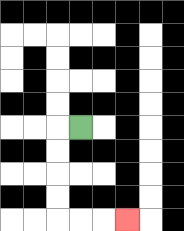{'start': '[3, 5]', 'end': '[5, 9]', 'path_directions': 'L,D,D,D,D,R,R,R', 'path_coordinates': '[[3, 5], [2, 5], [2, 6], [2, 7], [2, 8], [2, 9], [3, 9], [4, 9], [5, 9]]'}